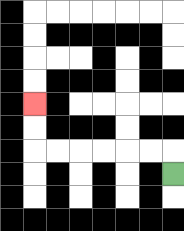{'start': '[7, 7]', 'end': '[1, 4]', 'path_directions': 'U,L,L,L,L,L,L,U,U', 'path_coordinates': '[[7, 7], [7, 6], [6, 6], [5, 6], [4, 6], [3, 6], [2, 6], [1, 6], [1, 5], [1, 4]]'}